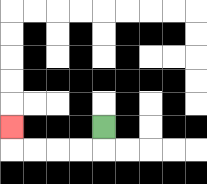{'start': '[4, 5]', 'end': '[0, 5]', 'path_directions': 'D,L,L,L,L,U', 'path_coordinates': '[[4, 5], [4, 6], [3, 6], [2, 6], [1, 6], [0, 6], [0, 5]]'}